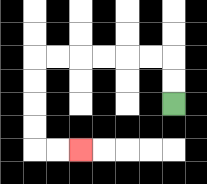{'start': '[7, 4]', 'end': '[3, 6]', 'path_directions': 'U,U,L,L,L,L,L,L,D,D,D,D,R,R', 'path_coordinates': '[[7, 4], [7, 3], [7, 2], [6, 2], [5, 2], [4, 2], [3, 2], [2, 2], [1, 2], [1, 3], [1, 4], [1, 5], [1, 6], [2, 6], [3, 6]]'}